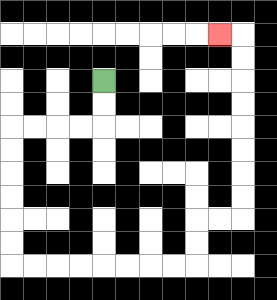{'start': '[4, 3]', 'end': '[9, 1]', 'path_directions': 'D,D,L,L,L,L,D,D,D,D,D,D,R,R,R,R,R,R,R,R,U,U,R,R,U,U,U,U,U,U,U,U,L', 'path_coordinates': '[[4, 3], [4, 4], [4, 5], [3, 5], [2, 5], [1, 5], [0, 5], [0, 6], [0, 7], [0, 8], [0, 9], [0, 10], [0, 11], [1, 11], [2, 11], [3, 11], [4, 11], [5, 11], [6, 11], [7, 11], [8, 11], [8, 10], [8, 9], [9, 9], [10, 9], [10, 8], [10, 7], [10, 6], [10, 5], [10, 4], [10, 3], [10, 2], [10, 1], [9, 1]]'}